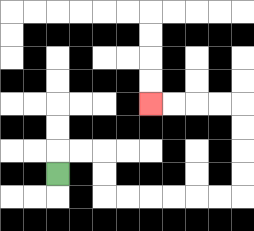{'start': '[2, 7]', 'end': '[6, 4]', 'path_directions': 'U,R,R,D,D,R,R,R,R,R,R,U,U,U,U,L,L,L,L', 'path_coordinates': '[[2, 7], [2, 6], [3, 6], [4, 6], [4, 7], [4, 8], [5, 8], [6, 8], [7, 8], [8, 8], [9, 8], [10, 8], [10, 7], [10, 6], [10, 5], [10, 4], [9, 4], [8, 4], [7, 4], [6, 4]]'}